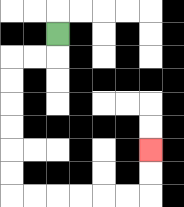{'start': '[2, 1]', 'end': '[6, 6]', 'path_directions': 'D,L,L,D,D,D,D,D,D,R,R,R,R,R,R,U,U', 'path_coordinates': '[[2, 1], [2, 2], [1, 2], [0, 2], [0, 3], [0, 4], [0, 5], [0, 6], [0, 7], [0, 8], [1, 8], [2, 8], [3, 8], [4, 8], [5, 8], [6, 8], [6, 7], [6, 6]]'}